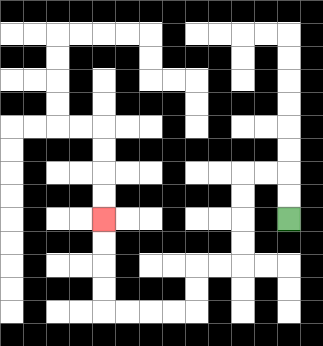{'start': '[12, 9]', 'end': '[4, 9]', 'path_directions': 'U,U,L,L,D,D,D,D,L,L,D,D,L,L,L,L,U,U,U,U', 'path_coordinates': '[[12, 9], [12, 8], [12, 7], [11, 7], [10, 7], [10, 8], [10, 9], [10, 10], [10, 11], [9, 11], [8, 11], [8, 12], [8, 13], [7, 13], [6, 13], [5, 13], [4, 13], [4, 12], [4, 11], [4, 10], [4, 9]]'}